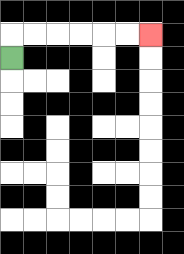{'start': '[0, 2]', 'end': '[6, 1]', 'path_directions': 'U,R,R,R,R,R,R', 'path_coordinates': '[[0, 2], [0, 1], [1, 1], [2, 1], [3, 1], [4, 1], [5, 1], [6, 1]]'}